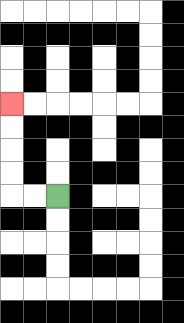{'start': '[2, 8]', 'end': '[0, 4]', 'path_directions': 'L,L,U,U,U,U', 'path_coordinates': '[[2, 8], [1, 8], [0, 8], [0, 7], [0, 6], [0, 5], [0, 4]]'}